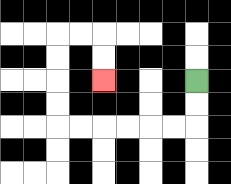{'start': '[8, 3]', 'end': '[4, 3]', 'path_directions': 'D,D,L,L,L,L,L,L,U,U,U,U,R,R,D,D', 'path_coordinates': '[[8, 3], [8, 4], [8, 5], [7, 5], [6, 5], [5, 5], [4, 5], [3, 5], [2, 5], [2, 4], [2, 3], [2, 2], [2, 1], [3, 1], [4, 1], [4, 2], [4, 3]]'}